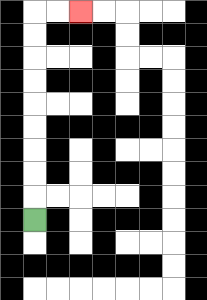{'start': '[1, 9]', 'end': '[3, 0]', 'path_directions': 'U,U,U,U,U,U,U,U,U,R,R', 'path_coordinates': '[[1, 9], [1, 8], [1, 7], [1, 6], [1, 5], [1, 4], [1, 3], [1, 2], [1, 1], [1, 0], [2, 0], [3, 0]]'}